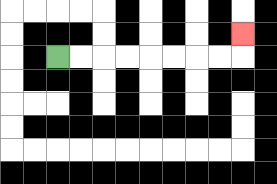{'start': '[2, 2]', 'end': '[10, 1]', 'path_directions': 'R,R,R,R,R,R,R,R,U', 'path_coordinates': '[[2, 2], [3, 2], [4, 2], [5, 2], [6, 2], [7, 2], [8, 2], [9, 2], [10, 2], [10, 1]]'}